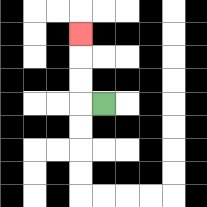{'start': '[4, 4]', 'end': '[3, 1]', 'path_directions': 'L,U,U,U', 'path_coordinates': '[[4, 4], [3, 4], [3, 3], [3, 2], [3, 1]]'}